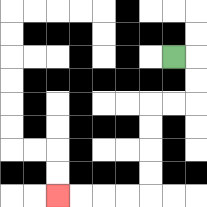{'start': '[7, 2]', 'end': '[2, 8]', 'path_directions': 'R,D,D,L,L,D,D,D,D,L,L,L,L', 'path_coordinates': '[[7, 2], [8, 2], [8, 3], [8, 4], [7, 4], [6, 4], [6, 5], [6, 6], [6, 7], [6, 8], [5, 8], [4, 8], [3, 8], [2, 8]]'}